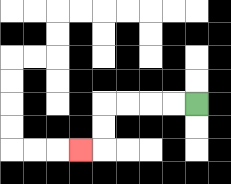{'start': '[8, 4]', 'end': '[3, 6]', 'path_directions': 'L,L,L,L,D,D,L', 'path_coordinates': '[[8, 4], [7, 4], [6, 4], [5, 4], [4, 4], [4, 5], [4, 6], [3, 6]]'}